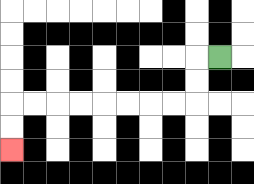{'start': '[9, 2]', 'end': '[0, 6]', 'path_directions': 'L,D,D,L,L,L,L,L,L,L,L,D,D', 'path_coordinates': '[[9, 2], [8, 2], [8, 3], [8, 4], [7, 4], [6, 4], [5, 4], [4, 4], [3, 4], [2, 4], [1, 4], [0, 4], [0, 5], [0, 6]]'}